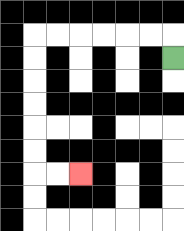{'start': '[7, 2]', 'end': '[3, 7]', 'path_directions': 'U,L,L,L,L,L,L,D,D,D,D,D,D,R,R', 'path_coordinates': '[[7, 2], [7, 1], [6, 1], [5, 1], [4, 1], [3, 1], [2, 1], [1, 1], [1, 2], [1, 3], [1, 4], [1, 5], [1, 6], [1, 7], [2, 7], [3, 7]]'}